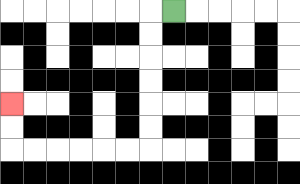{'start': '[7, 0]', 'end': '[0, 4]', 'path_directions': 'L,D,D,D,D,D,D,L,L,L,L,L,L,U,U', 'path_coordinates': '[[7, 0], [6, 0], [6, 1], [6, 2], [6, 3], [6, 4], [6, 5], [6, 6], [5, 6], [4, 6], [3, 6], [2, 6], [1, 6], [0, 6], [0, 5], [0, 4]]'}